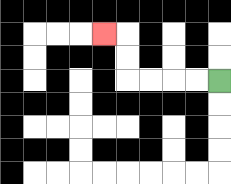{'start': '[9, 3]', 'end': '[4, 1]', 'path_directions': 'L,L,L,L,U,U,L', 'path_coordinates': '[[9, 3], [8, 3], [7, 3], [6, 3], [5, 3], [5, 2], [5, 1], [4, 1]]'}